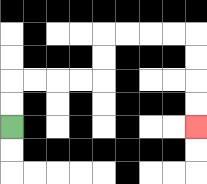{'start': '[0, 5]', 'end': '[8, 5]', 'path_directions': 'U,U,R,R,R,R,U,U,R,R,R,R,D,D,D,D', 'path_coordinates': '[[0, 5], [0, 4], [0, 3], [1, 3], [2, 3], [3, 3], [4, 3], [4, 2], [4, 1], [5, 1], [6, 1], [7, 1], [8, 1], [8, 2], [8, 3], [8, 4], [8, 5]]'}